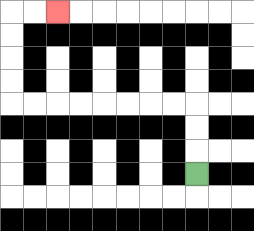{'start': '[8, 7]', 'end': '[2, 0]', 'path_directions': 'U,U,U,L,L,L,L,L,L,L,L,U,U,U,U,R,R', 'path_coordinates': '[[8, 7], [8, 6], [8, 5], [8, 4], [7, 4], [6, 4], [5, 4], [4, 4], [3, 4], [2, 4], [1, 4], [0, 4], [0, 3], [0, 2], [0, 1], [0, 0], [1, 0], [2, 0]]'}